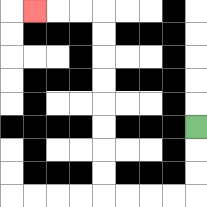{'start': '[8, 5]', 'end': '[1, 0]', 'path_directions': 'D,D,D,L,L,L,L,U,U,U,U,U,U,U,U,L,L,L', 'path_coordinates': '[[8, 5], [8, 6], [8, 7], [8, 8], [7, 8], [6, 8], [5, 8], [4, 8], [4, 7], [4, 6], [4, 5], [4, 4], [4, 3], [4, 2], [4, 1], [4, 0], [3, 0], [2, 0], [1, 0]]'}